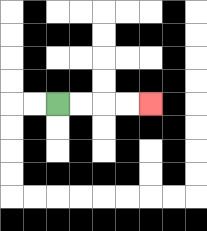{'start': '[2, 4]', 'end': '[6, 4]', 'path_directions': 'R,R,R,R', 'path_coordinates': '[[2, 4], [3, 4], [4, 4], [5, 4], [6, 4]]'}